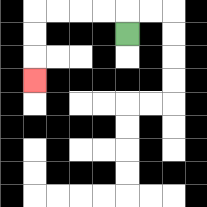{'start': '[5, 1]', 'end': '[1, 3]', 'path_directions': 'U,L,L,L,L,D,D,D', 'path_coordinates': '[[5, 1], [5, 0], [4, 0], [3, 0], [2, 0], [1, 0], [1, 1], [1, 2], [1, 3]]'}